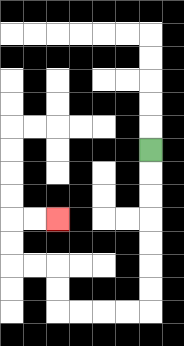{'start': '[6, 6]', 'end': '[2, 9]', 'path_directions': 'D,D,D,D,D,D,D,L,L,L,L,U,U,L,L,U,U,R,R', 'path_coordinates': '[[6, 6], [6, 7], [6, 8], [6, 9], [6, 10], [6, 11], [6, 12], [6, 13], [5, 13], [4, 13], [3, 13], [2, 13], [2, 12], [2, 11], [1, 11], [0, 11], [0, 10], [0, 9], [1, 9], [2, 9]]'}